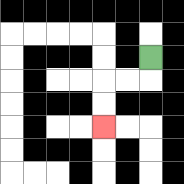{'start': '[6, 2]', 'end': '[4, 5]', 'path_directions': 'D,L,L,D,D', 'path_coordinates': '[[6, 2], [6, 3], [5, 3], [4, 3], [4, 4], [4, 5]]'}